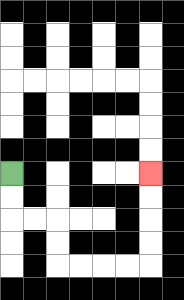{'start': '[0, 7]', 'end': '[6, 7]', 'path_directions': 'D,D,R,R,D,D,R,R,R,R,U,U,U,U', 'path_coordinates': '[[0, 7], [0, 8], [0, 9], [1, 9], [2, 9], [2, 10], [2, 11], [3, 11], [4, 11], [5, 11], [6, 11], [6, 10], [6, 9], [6, 8], [6, 7]]'}